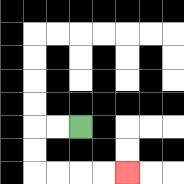{'start': '[3, 5]', 'end': '[5, 7]', 'path_directions': 'L,L,D,D,R,R,R,R', 'path_coordinates': '[[3, 5], [2, 5], [1, 5], [1, 6], [1, 7], [2, 7], [3, 7], [4, 7], [5, 7]]'}